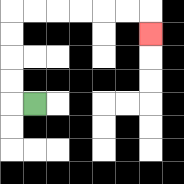{'start': '[1, 4]', 'end': '[6, 1]', 'path_directions': 'L,U,U,U,U,R,R,R,R,R,R,D', 'path_coordinates': '[[1, 4], [0, 4], [0, 3], [0, 2], [0, 1], [0, 0], [1, 0], [2, 0], [3, 0], [4, 0], [5, 0], [6, 0], [6, 1]]'}